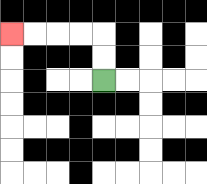{'start': '[4, 3]', 'end': '[0, 1]', 'path_directions': 'U,U,L,L,L,L', 'path_coordinates': '[[4, 3], [4, 2], [4, 1], [3, 1], [2, 1], [1, 1], [0, 1]]'}